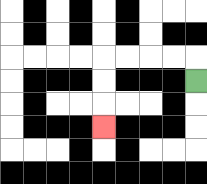{'start': '[8, 3]', 'end': '[4, 5]', 'path_directions': 'U,L,L,L,L,D,D,D', 'path_coordinates': '[[8, 3], [8, 2], [7, 2], [6, 2], [5, 2], [4, 2], [4, 3], [4, 4], [4, 5]]'}